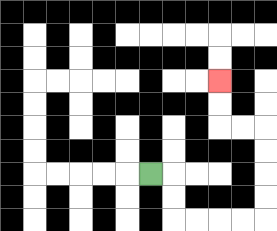{'start': '[6, 7]', 'end': '[9, 3]', 'path_directions': 'R,D,D,R,R,R,R,U,U,U,U,L,L,U,U', 'path_coordinates': '[[6, 7], [7, 7], [7, 8], [7, 9], [8, 9], [9, 9], [10, 9], [11, 9], [11, 8], [11, 7], [11, 6], [11, 5], [10, 5], [9, 5], [9, 4], [9, 3]]'}